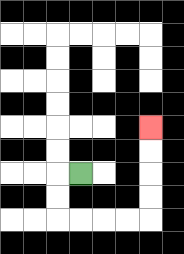{'start': '[3, 7]', 'end': '[6, 5]', 'path_directions': 'L,D,D,R,R,R,R,U,U,U,U', 'path_coordinates': '[[3, 7], [2, 7], [2, 8], [2, 9], [3, 9], [4, 9], [5, 9], [6, 9], [6, 8], [6, 7], [6, 6], [6, 5]]'}